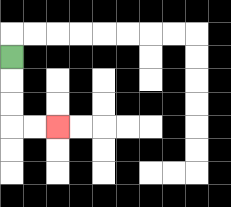{'start': '[0, 2]', 'end': '[2, 5]', 'path_directions': 'D,D,D,R,R', 'path_coordinates': '[[0, 2], [0, 3], [0, 4], [0, 5], [1, 5], [2, 5]]'}